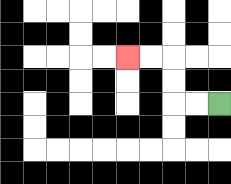{'start': '[9, 4]', 'end': '[5, 2]', 'path_directions': 'L,L,U,U,L,L', 'path_coordinates': '[[9, 4], [8, 4], [7, 4], [7, 3], [7, 2], [6, 2], [5, 2]]'}